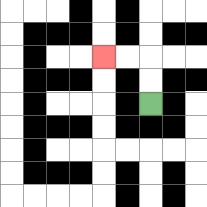{'start': '[6, 4]', 'end': '[4, 2]', 'path_directions': 'U,U,L,L', 'path_coordinates': '[[6, 4], [6, 3], [6, 2], [5, 2], [4, 2]]'}